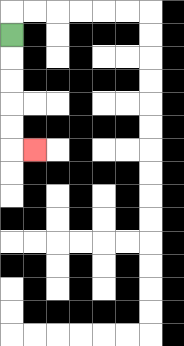{'start': '[0, 1]', 'end': '[1, 6]', 'path_directions': 'D,D,D,D,D,R', 'path_coordinates': '[[0, 1], [0, 2], [0, 3], [0, 4], [0, 5], [0, 6], [1, 6]]'}